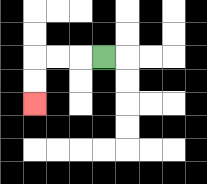{'start': '[4, 2]', 'end': '[1, 4]', 'path_directions': 'L,L,L,D,D', 'path_coordinates': '[[4, 2], [3, 2], [2, 2], [1, 2], [1, 3], [1, 4]]'}